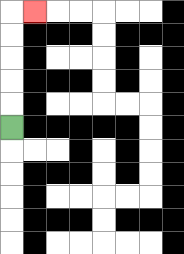{'start': '[0, 5]', 'end': '[1, 0]', 'path_directions': 'U,U,U,U,U,R', 'path_coordinates': '[[0, 5], [0, 4], [0, 3], [0, 2], [0, 1], [0, 0], [1, 0]]'}